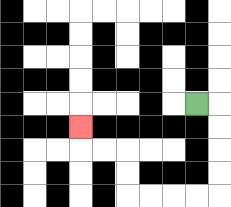{'start': '[8, 4]', 'end': '[3, 5]', 'path_directions': 'R,D,D,D,D,L,L,L,L,U,U,L,L,U', 'path_coordinates': '[[8, 4], [9, 4], [9, 5], [9, 6], [9, 7], [9, 8], [8, 8], [7, 8], [6, 8], [5, 8], [5, 7], [5, 6], [4, 6], [3, 6], [3, 5]]'}